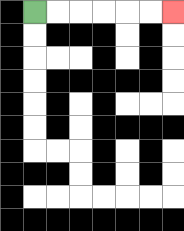{'start': '[1, 0]', 'end': '[7, 0]', 'path_directions': 'R,R,R,R,R,R', 'path_coordinates': '[[1, 0], [2, 0], [3, 0], [4, 0], [5, 0], [6, 0], [7, 0]]'}